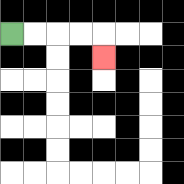{'start': '[0, 1]', 'end': '[4, 2]', 'path_directions': 'R,R,R,R,D', 'path_coordinates': '[[0, 1], [1, 1], [2, 1], [3, 1], [4, 1], [4, 2]]'}